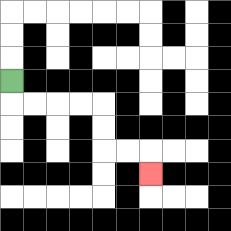{'start': '[0, 3]', 'end': '[6, 7]', 'path_directions': 'D,R,R,R,R,D,D,R,R,D', 'path_coordinates': '[[0, 3], [0, 4], [1, 4], [2, 4], [3, 4], [4, 4], [4, 5], [4, 6], [5, 6], [6, 6], [6, 7]]'}